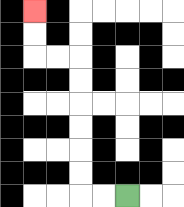{'start': '[5, 8]', 'end': '[1, 0]', 'path_directions': 'L,L,U,U,U,U,U,U,L,L,U,U', 'path_coordinates': '[[5, 8], [4, 8], [3, 8], [3, 7], [3, 6], [3, 5], [3, 4], [3, 3], [3, 2], [2, 2], [1, 2], [1, 1], [1, 0]]'}